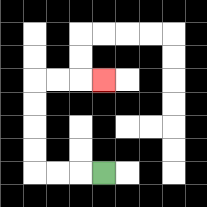{'start': '[4, 7]', 'end': '[4, 3]', 'path_directions': 'L,L,L,U,U,U,U,R,R,R', 'path_coordinates': '[[4, 7], [3, 7], [2, 7], [1, 7], [1, 6], [1, 5], [1, 4], [1, 3], [2, 3], [3, 3], [4, 3]]'}